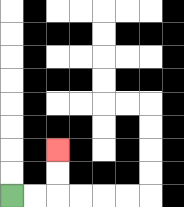{'start': '[0, 8]', 'end': '[2, 6]', 'path_directions': 'R,R,U,U', 'path_coordinates': '[[0, 8], [1, 8], [2, 8], [2, 7], [2, 6]]'}